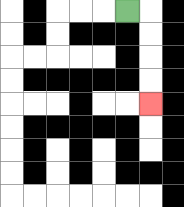{'start': '[5, 0]', 'end': '[6, 4]', 'path_directions': 'R,D,D,D,D', 'path_coordinates': '[[5, 0], [6, 0], [6, 1], [6, 2], [6, 3], [6, 4]]'}